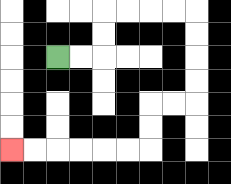{'start': '[2, 2]', 'end': '[0, 6]', 'path_directions': 'R,R,U,U,R,R,R,R,D,D,D,D,L,L,D,D,L,L,L,L,L,L', 'path_coordinates': '[[2, 2], [3, 2], [4, 2], [4, 1], [4, 0], [5, 0], [6, 0], [7, 0], [8, 0], [8, 1], [8, 2], [8, 3], [8, 4], [7, 4], [6, 4], [6, 5], [6, 6], [5, 6], [4, 6], [3, 6], [2, 6], [1, 6], [0, 6]]'}